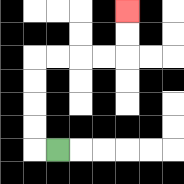{'start': '[2, 6]', 'end': '[5, 0]', 'path_directions': 'L,U,U,U,U,R,R,R,R,U,U', 'path_coordinates': '[[2, 6], [1, 6], [1, 5], [1, 4], [1, 3], [1, 2], [2, 2], [3, 2], [4, 2], [5, 2], [5, 1], [5, 0]]'}